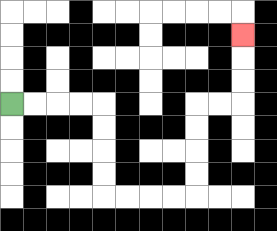{'start': '[0, 4]', 'end': '[10, 1]', 'path_directions': 'R,R,R,R,D,D,D,D,R,R,R,R,U,U,U,U,R,R,U,U,U', 'path_coordinates': '[[0, 4], [1, 4], [2, 4], [3, 4], [4, 4], [4, 5], [4, 6], [4, 7], [4, 8], [5, 8], [6, 8], [7, 8], [8, 8], [8, 7], [8, 6], [8, 5], [8, 4], [9, 4], [10, 4], [10, 3], [10, 2], [10, 1]]'}